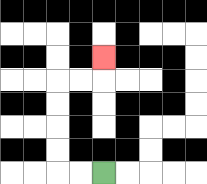{'start': '[4, 7]', 'end': '[4, 2]', 'path_directions': 'L,L,U,U,U,U,R,R,U', 'path_coordinates': '[[4, 7], [3, 7], [2, 7], [2, 6], [2, 5], [2, 4], [2, 3], [3, 3], [4, 3], [4, 2]]'}